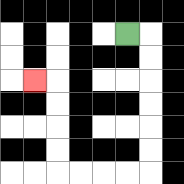{'start': '[5, 1]', 'end': '[1, 3]', 'path_directions': 'R,D,D,D,D,D,D,L,L,L,L,U,U,U,U,L', 'path_coordinates': '[[5, 1], [6, 1], [6, 2], [6, 3], [6, 4], [6, 5], [6, 6], [6, 7], [5, 7], [4, 7], [3, 7], [2, 7], [2, 6], [2, 5], [2, 4], [2, 3], [1, 3]]'}